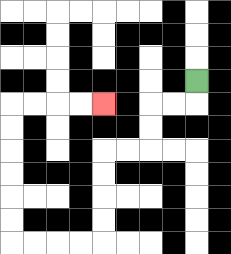{'start': '[8, 3]', 'end': '[4, 4]', 'path_directions': 'D,L,L,D,D,L,L,D,D,D,D,L,L,L,L,U,U,U,U,U,U,R,R,R,R', 'path_coordinates': '[[8, 3], [8, 4], [7, 4], [6, 4], [6, 5], [6, 6], [5, 6], [4, 6], [4, 7], [4, 8], [4, 9], [4, 10], [3, 10], [2, 10], [1, 10], [0, 10], [0, 9], [0, 8], [0, 7], [0, 6], [0, 5], [0, 4], [1, 4], [2, 4], [3, 4], [4, 4]]'}